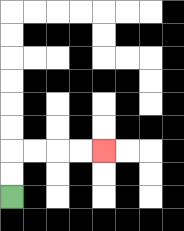{'start': '[0, 8]', 'end': '[4, 6]', 'path_directions': 'U,U,R,R,R,R', 'path_coordinates': '[[0, 8], [0, 7], [0, 6], [1, 6], [2, 6], [3, 6], [4, 6]]'}